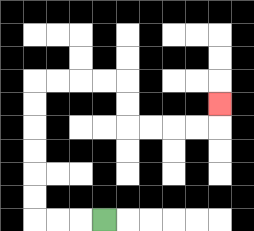{'start': '[4, 9]', 'end': '[9, 4]', 'path_directions': 'L,L,L,U,U,U,U,U,U,R,R,R,R,D,D,R,R,R,R,U', 'path_coordinates': '[[4, 9], [3, 9], [2, 9], [1, 9], [1, 8], [1, 7], [1, 6], [1, 5], [1, 4], [1, 3], [2, 3], [3, 3], [4, 3], [5, 3], [5, 4], [5, 5], [6, 5], [7, 5], [8, 5], [9, 5], [9, 4]]'}